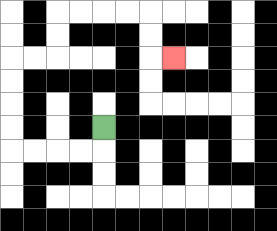{'start': '[4, 5]', 'end': '[7, 2]', 'path_directions': 'D,L,L,L,L,U,U,U,U,R,R,U,U,R,R,R,R,D,D,R', 'path_coordinates': '[[4, 5], [4, 6], [3, 6], [2, 6], [1, 6], [0, 6], [0, 5], [0, 4], [0, 3], [0, 2], [1, 2], [2, 2], [2, 1], [2, 0], [3, 0], [4, 0], [5, 0], [6, 0], [6, 1], [6, 2], [7, 2]]'}